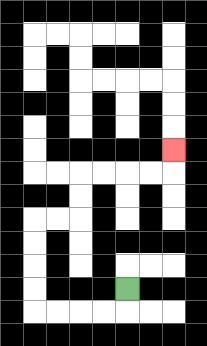{'start': '[5, 12]', 'end': '[7, 6]', 'path_directions': 'D,L,L,L,L,U,U,U,U,R,R,U,U,R,R,R,R,U', 'path_coordinates': '[[5, 12], [5, 13], [4, 13], [3, 13], [2, 13], [1, 13], [1, 12], [1, 11], [1, 10], [1, 9], [2, 9], [3, 9], [3, 8], [3, 7], [4, 7], [5, 7], [6, 7], [7, 7], [7, 6]]'}